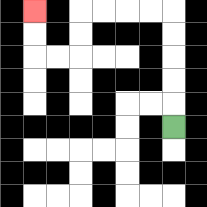{'start': '[7, 5]', 'end': '[1, 0]', 'path_directions': 'U,U,U,U,U,L,L,L,L,D,D,L,L,U,U', 'path_coordinates': '[[7, 5], [7, 4], [7, 3], [7, 2], [7, 1], [7, 0], [6, 0], [5, 0], [4, 0], [3, 0], [3, 1], [3, 2], [2, 2], [1, 2], [1, 1], [1, 0]]'}